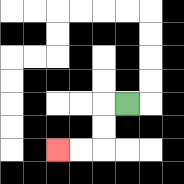{'start': '[5, 4]', 'end': '[2, 6]', 'path_directions': 'L,D,D,L,L', 'path_coordinates': '[[5, 4], [4, 4], [4, 5], [4, 6], [3, 6], [2, 6]]'}